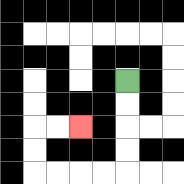{'start': '[5, 3]', 'end': '[3, 5]', 'path_directions': 'D,D,D,D,L,L,L,L,U,U,R,R', 'path_coordinates': '[[5, 3], [5, 4], [5, 5], [5, 6], [5, 7], [4, 7], [3, 7], [2, 7], [1, 7], [1, 6], [1, 5], [2, 5], [3, 5]]'}